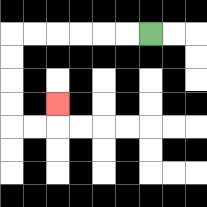{'start': '[6, 1]', 'end': '[2, 4]', 'path_directions': 'L,L,L,L,L,L,D,D,D,D,R,R,U', 'path_coordinates': '[[6, 1], [5, 1], [4, 1], [3, 1], [2, 1], [1, 1], [0, 1], [0, 2], [0, 3], [0, 4], [0, 5], [1, 5], [2, 5], [2, 4]]'}